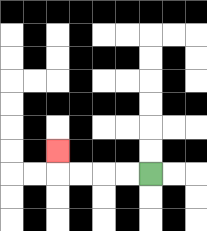{'start': '[6, 7]', 'end': '[2, 6]', 'path_directions': 'L,L,L,L,U', 'path_coordinates': '[[6, 7], [5, 7], [4, 7], [3, 7], [2, 7], [2, 6]]'}